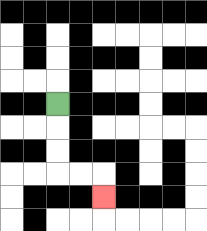{'start': '[2, 4]', 'end': '[4, 8]', 'path_directions': 'D,D,D,R,R,D', 'path_coordinates': '[[2, 4], [2, 5], [2, 6], [2, 7], [3, 7], [4, 7], [4, 8]]'}